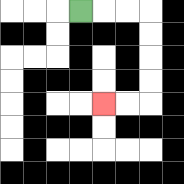{'start': '[3, 0]', 'end': '[4, 4]', 'path_directions': 'R,R,R,D,D,D,D,L,L', 'path_coordinates': '[[3, 0], [4, 0], [5, 0], [6, 0], [6, 1], [6, 2], [6, 3], [6, 4], [5, 4], [4, 4]]'}